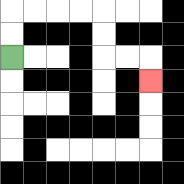{'start': '[0, 2]', 'end': '[6, 3]', 'path_directions': 'U,U,R,R,R,R,D,D,R,R,D', 'path_coordinates': '[[0, 2], [0, 1], [0, 0], [1, 0], [2, 0], [3, 0], [4, 0], [4, 1], [4, 2], [5, 2], [6, 2], [6, 3]]'}